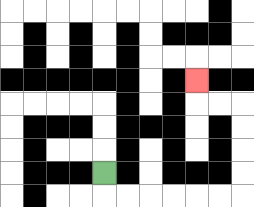{'start': '[4, 7]', 'end': '[8, 3]', 'path_directions': 'D,R,R,R,R,R,R,U,U,U,U,L,L,U', 'path_coordinates': '[[4, 7], [4, 8], [5, 8], [6, 8], [7, 8], [8, 8], [9, 8], [10, 8], [10, 7], [10, 6], [10, 5], [10, 4], [9, 4], [8, 4], [8, 3]]'}